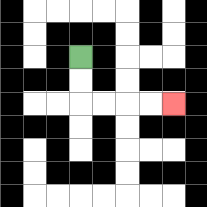{'start': '[3, 2]', 'end': '[7, 4]', 'path_directions': 'D,D,R,R,R,R', 'path_coordinates': '[[3, 2], [3, 3], [3, 4], [4, 4], [5, 4], [6, 4], [7, 4]]'}